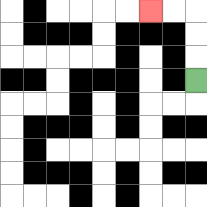{'start': '[8, 3]', 'end': '[6, 0]', 'path_directions': 'U,U,U,L,L', 'path_coordinates': '[[8, 3], [8, 2], [8, 1], [8, 0], [7, 0], [6, 0]]'}